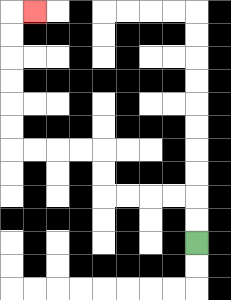{'start': '[8, 10]', 'end': '[1, 0]', 'path_directions': 'U,U,L,L,L,L,U,U,L,L,L,L,U,U,U,U,U,U,R', 'path_coordinates': '[[8, 10], [8, 9], [8, 8], [7, 8], [6, 8], [5, 8], [4, 8], [4, 7], [4, 6], [3, 6], [2, 6], [1, 6], [0, 6], [0, 5], [0, 4], [0, 3], [0, 2], [0, 1], [0, 0], [1, 0]]'}